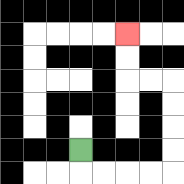{'start': '[3, 6]', 'end': '[5, 1]', 'path_directions': 'D,R,R,R,R,U,U,U,U,L,L,U,U', 'path_coordinates': '[[3, 6], [3, 7], [4, 7], [5, 7], [6, 7], [7, 7], [7, 6], [7, 5], [7, 4], [7, 3], [6, 3], [5, 3], [5, 2], [5, 1]]'}